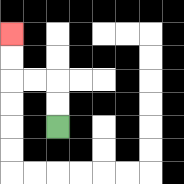{'start': '[2, 5]', 'end': '[0, 1]', 'path_directions': 'U,U,L,L,U,U', 'path_coordinates': '[[2, 5], [2, 4], [2, 3], [1, 3], [0, 3], [0, 2], [0, 1]]'}